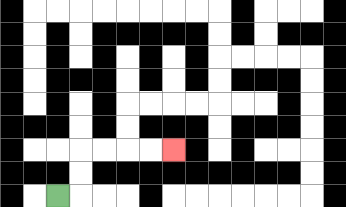{'start': '[2, 8]', 'end': '[7, 6]', 'path_directions': 'R,U,U,R,R,R,R', 'path_coordinates': '[[2, 8], [3, 8], [3, 7], [3, 6], [4, 6], [5, 6], [6, 6], [7, 6]]'}